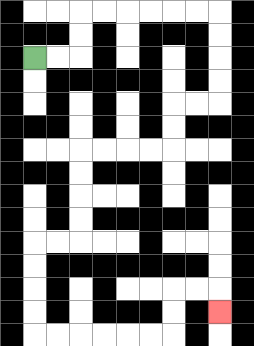{'start': '[1, 2]', 'end': '[9, 13]', 'path_directions': 'R,R,U,U,R,R,R,R,R,R,D,D,D,D,L,L,D,D,L,L,L,L,D,D,D,D,L,L,D,D,D,D,R,R,R,R,R,R,U,U,R,R,D', 'path_coordinates': '[[1, 2], [2, 2], [3, 2], [3, 1], [3, 0], [4, 0], [5, 0], [6, 0], [7, 0], [8, 0], [9, 0], [9, 1], [9, 2], [9, 3], [9, 4], [8, 4], [7, 4], [7, 5], [7, 6], [6, 6], [5, 6], [4, 6], [3, 6], [3, 7], [3, 8], [3, 9], [3, 10], [2, 10], [1, 10], [1, 11], [1, 12], [1, 13], [1, 14], [2, 14], [3, 14], [4, 14], [5, 14], [6, 14], [7, 14], [7, 13], [7, 12], [8, 12], [9, 12], [9, 13]]'}